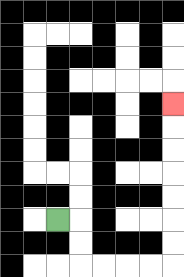{'start': '[2, 9]', 'end': '[7, 4]', 'path_directions': 'R,D,D,R,R,R,R,U,U,U,U,U,U,U', 'path_coordinates': '[[2, 9], [3, 9], [3, 10], [3, 11], [4, 11], [5, 11], [6, 11], [7, 11], [7, 10], [7, 9], [7, 8], [7, 7], [7, 6], [7, 5], [7, 4]]'}